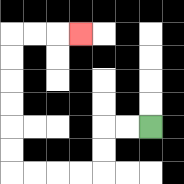{'start': '[6, 5]', 'end': '[3, 1]', 'path_directions': 'L,L,D,D,L,L,L,L,U,U,U,U,U,U,R,R,R', 'path_coordinates': '[[6, 5], [5, 5], [4, 5], [4, 6], [4, 7], [3, 7], [2, 7], [1, 7], [0, 7], [0, 6], [0, 5], [0, 4], [0, 3], [0, 2], [0, 1], [1, 1], [2, 1], [3, 1]]'}